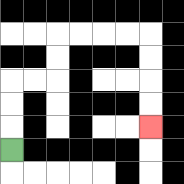{'start': '[0, 6]', 'end': '[6, 5]', 'path_directions': 'U,U,U,R,R,U,U,R,R,R,R,D,D,D,D', 'path_coordinates': '[[0, 6], [0, 5], [0, 4], [0, 3], [1, 3], [2, 3], [2, 2], [2, 1], [3, 1], [4, 1], [5, 1], [6, 1], [6, 2], [6, 3], [6, 4], [6, 5]]'}